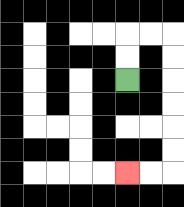{'start': '[5, 3]', 'end': '[5, 7]', 'path_directions': 'U,U,R,R,D,D,D,D,D,D,L,L', 'path_coordinates': '[[5, 3], [5, 2], [5, 1], [6, 1], [7, 1], [7, 2], [7, 3], [7, 4], [7, 5], [7, 6], [7, 7], [6, 7], [5, 7]]'}